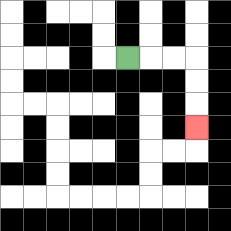{'start': '[5, 2]', 'end': '[8, 5]', 'path_directions': 'R,R,R,D,D,D', 'path_coordinates': '[[5, 2], [6, 2], [7, 2], [8, 2], [8, 3], [8, 4], [8, 5]]'}